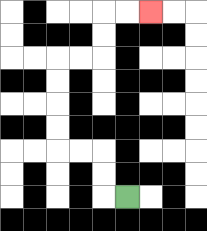{'start': '[5, 8]', 'end': '[6, 0]', 'path_directions': 'L,U,U,L,L,U,U,U,U,R,R,U,U,R,R', 'path_coordinates': '[[5, 8], [4, 8], [4, 7], [4, 6], [3, 6], [2, 6], [2, 5], [2, 4], [2, 3], [2, 2], [3, 2], [4, 2], [4, 1], [4, 0], [5, 0], [6, 0]]'}